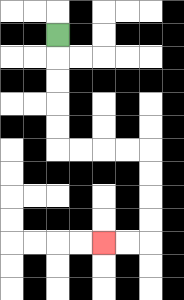{'start': '[2, 1]', 'end': '[4, 10]', 'path_directions': 'D,D,D,D,D,R,R,R,R,D,D,D,D,L,L', 'path_coordinates': '[[2, 1], [2, 2], [2, 3], [2, 4], [2, 5], [2, 6], [3, 6], [4, 6], [5, 6], [6, 6], [6, 7], [6, 8], [6, 9], [6, 10], [5, 10], [4, 10]]'}